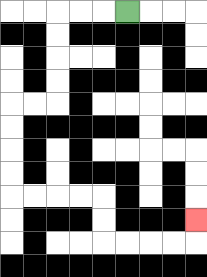{'start': '[5, 0]', 'end': '[8, 9]', 'path_directions': 'L,L,L,D,D,D,D,L,L,D,D,D,D,R,R,R,R,D,D,R,R,R,R,U', 'path_coordinates': '[[5, 0], [4, 0], [3, 0], [2, 0], [2, 1], [2, 2], [2, 3], [2, 4], [1, 4], [0, 4], [0, 5], [0, 6], [0, 7], [0, 8], [1, 8], [2, 8], [3, 8], [4, 8], [4, 9], [4, 10], [5, 10], [6, 10], [7, 10], [8, 10], [8, 9]]'}